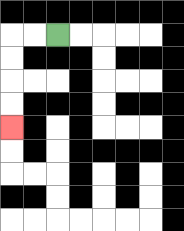{'start': '[2, 1]', 'end': '[0, 5]', 'path_directions': 'L,L,D,D,D,D', 'path_coordinates': '[[2, 1], [1, 1], [0, 1], [0, 2], [0, 3], [0, 4], [0, 5]]'}